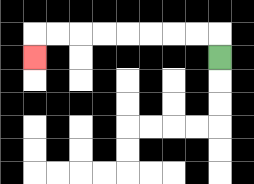{'start': '[9, 2]', 'end': '[1, 2]', 'path_directions': 'U,L,L,L,L,L,L,L,L,D', 'path_coordinates': '[[9, 2], [9, 1], [8, 1], [7, 1], [6, 1], [5, 1], [4, 1], [3, 1], [2, 1], [1, 1], [1, 2]]'}